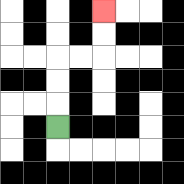{'start': '[2, 5]', 'end': '[4, 0]', 'path_directions': 'U,U,U,R,R,U,U', 'path_coordinates': '[[2, 5], [2, 4], [2, 3], [2, 2], [3, 2], [4, 2], [4, 1], [4, 0]]'}